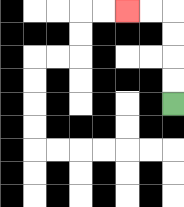{'start': '[7, 4]', 'end': '[5, 0]', 'path_directions': 'U,U,U,U,L,L', 'path_coordinates': '[[7, 4], [7, 3], [7, 2], [7, 1], [7, 0], [6, 0], [5, 0]]'}